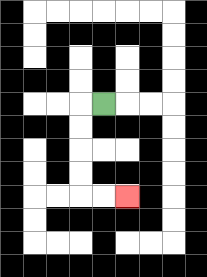{'start': '[4, 4]', 'end': '[5, 8]', 'path_directions': 'L,D,D,D,D,R,R', 'path_coordinates': '[[4, 4], [3, 4], [3, 5], [3, 6], [3, 7], [3, 8], [4, 8], [5, 8]]'}